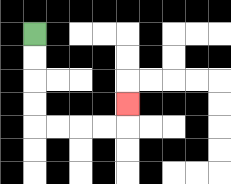{'start': '[1, 1]', 'end': '[5, 4]', 'path_directions': 'D,D,D,D,R,R,R,R,U', 'path_coordinates': '[[1, 1], [1, 2], [1, 3], [1, 4], [1, 5], [2, 5], [3, 5], [4, 5], [5, 5], [5, 4]]'}